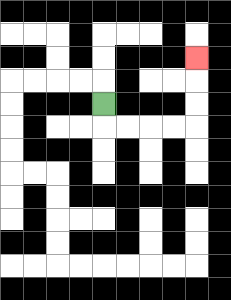{'start': '[4, 4]', 'end': '[8, 2]', 'path_directions': 'D,R,R,R,R,U,U,U', 'path_coordinates': '[[4, 4], [4, 5], [5, 5], [6, 5], [7, 5], [8, 5], [8, 4], [8, 3], [8, 2]]'}